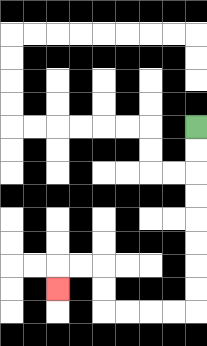{'start': '[8, 5]', 'end': '[2, 12]', 'path_directions': 'D,D,D,D,D,D,D,D,L,L,L,L,U,U,L,L,D', 'path_coordinates': '[[8, 5], [8, 6], [8, 7], [8, 8], [8, 9], [8, 10], [8, 11], [8, 12], [8, 13], [7, 13], [6, 13], [5, 13], [4, 13], [4, 12], [4, 11], [3, 11], [2, 11], [2, 12]]'}